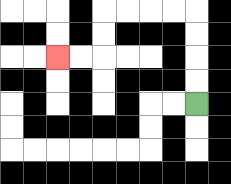{'start': '[8, 4]', 'end': '[2, 2]', 'path_directions': 'U,U,U,U,L,L,L,L,D,D,L,L', 'path_coordinates': '[[8, 4], [8, 3], [8, 2], [8, 1], [8, 0], [7, 0], [6, 0], [5, 0], [4, 0], [4, 1], [4, 2], [3, 2], [2, 2]]'}